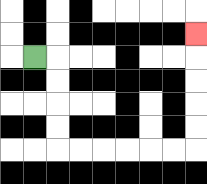{'start': '[1, 2]', 'end': '[8, 1]', 'path_directions': 'R,D,D,D,D,R,R,R,R,R,R,U,U,U,U,U', 'path_coordinates': '[[1, 2], [2, 2], [2, 3], [2, 4], [2, 5], [2, 6], [3, 6], [4, 6], [5, 6], [6, 6], [7, 6], [8, 6], [8, 5], [8, 4], [8, 3], [8, 2], [8, 1]]'}